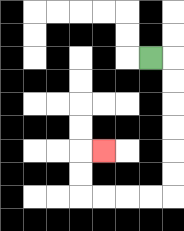{'start': '[6, 2]', 'end': '[4, 6]', 'path_directions': 'R,D,D,D,D,D,D,L,L,L,L,U,U,R', 'path_coordinates': '[[6, 2], [7, 2], [7, 3], [7, 4], [7, 5], [7, 6], [7, 7], [7, 8], [6, 8], [5, 8], [4, 8], [3, 8], [3, 7], [3, 6], [4, 6]]'}